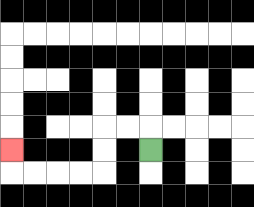{'start': '[6, 6]', 'end': '[0, 6]', 'path_directions': 'U,L,L,D,D,L,L,L,L,U', 'path_coordinates': '[[6, 6], [6, 5], [5, 5], [4, 5], [4, 6], [4, 7], [3, 7], [2, 7], [1, 7], [0, 7], [0, 6]]'}